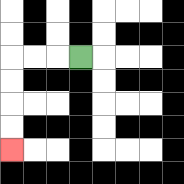{'start': '[3, 2]', 'end': '[0, 6]', 'path_directions': 'L,L,L,D,D,D,D', 'path_coordinates': '[[3, 2], [2, 2], [1, 2], [0, 2], [0, 3], [0, 4], [0, 5], [0, 6]]'}